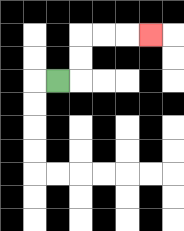{'start': '[2, 3]', 'end': '[6, 1]', 'path_directions': 'R,U,U,R,R,R', 'path_coordinates': '[[2, 3], [3, 3], [3, 2], [3, 1], [4, 1], [5, 1], [6, 1]]'}